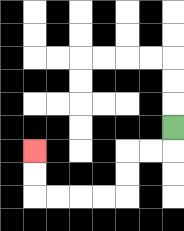{'start': '[7, 5]', 'end': '[1, 6]', 'path_directions': 'D,L,L,D,D,L,L,L,L,U,U', 'path_coordinates': '[[7, 5], [7, 6], [6, 6], [5, 6], [5, 7], [5, 8], [4, 8], [3, 8], [2, 8], [1, 8], [1, 7], [1, 6]]'}